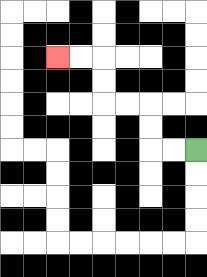{'start': '[8, 6]', 'end': '[2, 2]', 'path_directions': 'L,L,U,U,L,L,U,U,L,L', 'path_coordinates': '[[8, 6], [7, 6], [6, 6], [6, 5], [6, 4], [5, 4], [4, 4], [4, 3], [4, 2], [3, 2], [2, 2]]'}